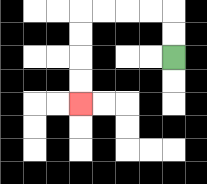{'start': '[7, 2]', 'end': '[3, 4]', 'path_directions': 'U,U,L,L,L,L,D,D,D,D', 'path_coordinates': '[[7, 2], [7, 1], [7, 0], [6, 0], [5, 0], [4, 0], [3, 0], [3, 1], [3, 2], [3, 3], [3, 4]]'}